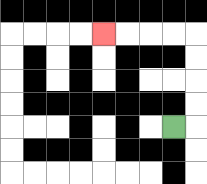{'start': '[7, 5]', 'end': '[4, 1]', 'path_directions': 'R,U,U,U,U,L,L,L,L', 'path_coordinates': '[[7, 5], [8, 5], [8, 4], [8, 3], [8, 2], [8, 1], [7, 1], [6, 1], [5, 1], [4, 1]]'}